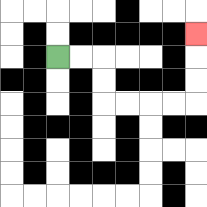{'start': '[2, 2]', 'end': '[8, 1]', 'path_directions': 'R,R,D,D,R,R,R,R,U,U,U', 'path_coordinates': '[[2, 2], [3, 2], [4, 2], [4, 3], [4, 4], [5, 4], [6, 4], [7, 4], [8, 4], [8, 3], [8, 2], [8, 1]]'}